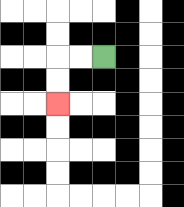{'start': '[4, 2]', 'end': '[2, 4]', 'path_directions': 'L,L,D,D', 'path_coordinates': '[[4, 2], [3, 2], [2, 2], [2, 3], [2, 4]]'}